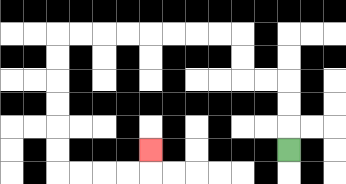{'start': '[12, 6]', 'end': '[6, 6]', 'path_directions': 'U,U,U,L,L,U,U,L,L,L,L,L,L,L,L,D,D,D,D,D,D,R,R,R,R,U', 'path_coordinates': '[[12, 6], [12, 5], [12, 4], [12, 3], [11, 3], [10, 3], [10, 2], [10, 1], [9, 1], [8, 1], [7, 1], [6, 1], [5, 1], [4, 1], [3, 1], [2, 1], [2, 2], [2, 3], [2, 4], [2, 5], [2, 6], [2, 7], [3, 7], [4, 7], [5, 7], [6, 7], [6, 6]]'}